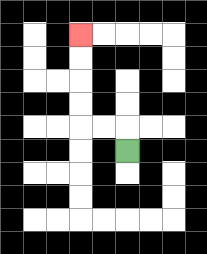{'start': '[5, 6]', 'end': '[3, 1]', 'path_directions': 'U,L,L,U,U,U,U', 'path_coordinates': '[[5, 6], [5, 5], [4, 5], [3, 5], [3, 4], [3, 3], [3, 2], [3, 1]]'}